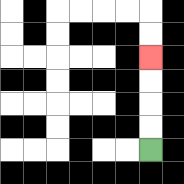{'start': '[6, 6]', 'end': '[6, 2]', 'path_directions': 'U,U,U,U', 'path_coordinates': '[[6, 6], [6, 5], [6, 4], [6, 3], [6, 2]]'}